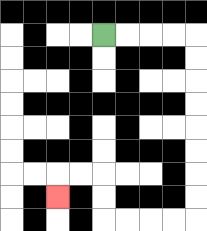{'start': '[4, 1]', 'end': '[2, 8]', 'path_directions': 'R,R,R,R,D,D,D,D,D,D,D,D,L,L,L,L,U,U,L,L,D', 'path_coordinates': '[[4, 1], [5, 1], [6, 1], [7, 1], [8, 1], [8, 2], [8, 3], [8, 4], [8, 5], [8, 6], [8, 7], [8, 8], [8, 9], [7, 9], [6, 9], [5, 9], [4, 9], [4, 8], [4, 7], [3, 7], [2, 7], [2, 8]]'}